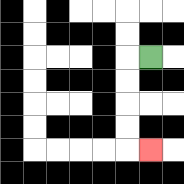{'start': '[6, 2]', 'end': '[6, 6]', 'path_directions': 'L,D,D,D,D,R', 'path_coordinates': '[[6, 2], [5, 2], [5, 3], [5, 4], [5, 5], [5, 6], [6, 6]]'}